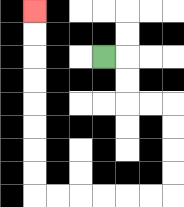{'start': '[4, 2]', 'end': '[1, 0]', 'path_directions': 'R,D,D,R,R,D,D,D,D,L,L,L,L,L,L,U,U,U,U,U,U,U,U', 'path_coordinates': '[[4, 2], [5, 2], [5, 3], [5, 4], [6, 4], [7, 4], [7, 5], [7, 6], [7, 7], [7, 8], [6, 8], [5, 8], [4, 8], [3, 8], [2, 8], [1, 8], [1, 7], [1, 6], [1, 5], [1, 4], [1, 3], [1, 2], [1, 1], [1, 0]]'}